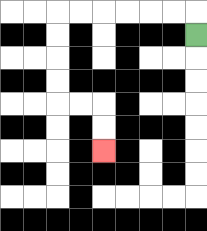{'start': '[8, 1]', 'end': '[4, 6]', 'path_directions': 'U,L,L,L,L,L,L,D,D,D,D,R,R,D,D', 'path_coordinates': '[[8, 1], [8, 0], [7, 0], [6, 0], [5, 0], [4, 0], [3, 0], [2, 0], [2, 1], [2, 2], [2, 3], [2, 4], [3, 4], [4, 4], [4, 5], [4, 6]]'}